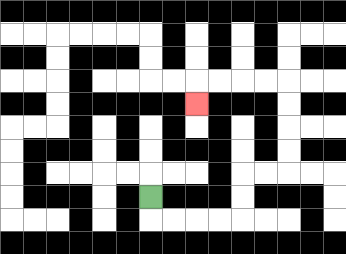{'start': '[6, 8]', 'end': '[8, 4]', 'path_directions': 'D,R,R,R,R,U,U,R,R,U,U,U,U,L,L,L,L,D', 'path_coordinates': '[[6, 8], [6, 9], [7, 9], [8, 9], [9, 9], [10, 9], [10, 8], [10, 7], [11, 7], [12, 7], [12, 6], [12, 5], [12, 4], [12, 3], [11, 3], [10, 3], [9, 3], [8, 3], [8, 4]]'}